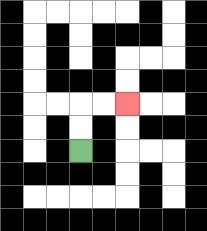{'start': '[3, 6]', 'end': '[5, 4]', 'path_directions': 'U,U,R,R', 'path_coordinates': '[[3, 6], [3, 5], [3, 4], [4, 4], [5, 4]]'}